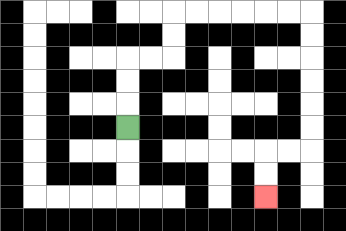{'start': '[5, 5]', 'end': '[11, 8]', 'path_directions': 'U,U,U,R,R,U,U,R,R,R,R,R,R,D,D,D,D,D,D,L,L,D,D', 'path_coordinates': '[[5, 5], [5, 4], [5, 3], [5, 2], [6, 2], [7, 2], [7, 1], [7, 0], [8, 0], [9, 0], [10, 0], [11, 0], [12, 0], [13, 0], [13, 1], [13, 2], [13, 3], [13, 4], [13, 5], [13, 6], [12, 6], [11, 6], [11, 7], [11, 8]]'}